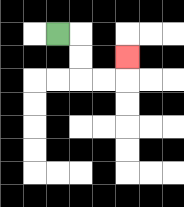{'start': '[2, 1]', 'end': '[5, 2]', 'path_directions': 'R,D,D,R,R,U', 'path_coordinates': '[[2, 1], [3, 1], [3, 2], [3, 3], [4, 3], [5, 3], [5, 2]]'}